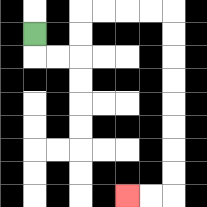{'start': '[1, 1]', 'end': '[5, 8]', 'path_directions': 'D,R,R,U,U,R,R,R,R,D,D,D,D,D,D,D,D,L,L', 'path_coordinates': '[[1, 1], [1, 2], [2, 2], [3, 2], [3, 1], [3, 0], [4, 0], [5, 0], [6, 0], [7, 0], [7, 1], [7, 2], [7, 3], [7, 4], [7, 5], [7, 6], [7, 7], [7, 8], [6, 8], [5, 8]]'}